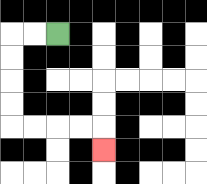{'start': '[2, 1]', 'end': '[4, 6]', 'path_directions': 'L,L,D,D,D,D,R,R,R,R,D', 'path_coordinates': '[[2, 1], [1, 1], [0, 1], [0, 2], [0, 3], [0, 4], [0, 5], [1, 5], [2, 5], [3, 5], [4, 5], [4, 6]]'}